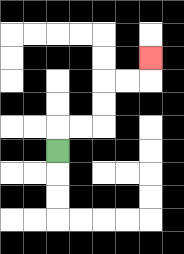{'start': '[2, 6]', 'end': '[6, 2]', 'path_directions': 'U,R,R,U,U,R,R,U', 'path_coordinates': '[[2, 6], [2, 5], [3, 5], [4, 5], [4, 4], [4, 3], [5, 3], [6, 3], [6, 2]]'}